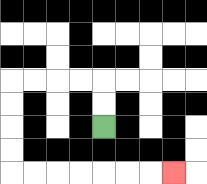{'start': '[4, 5]', 'end': '[7, 7]', 'path_directions': 'U,U,L,L,L,L,D,D,D,D,R,R,R,R,R,R,R', 'path_coordinates': '[[4, 5], [4, 4], [4, 3], [3, 3], [2, 3], [1, 3], [0, 3], [0, 4], [0, 5], [0, 6], [0, 7], [1, 7], [2, 7], [3, 7], [4, 7], [5, 7], [6, 7], [7, 7]]'}